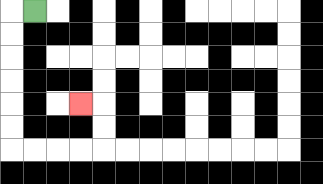{'start': '[1, 0]', 'end': '[3, 4]', 'path_directions': 'L,D,D,D,D,D,D,R,R,R,R,U,U,L', 'path_coordinates': '[[1, 0], [0, 0], [0, 1], [0, 2], [0, 3], [0, 4], [0, 5], [0, 6], [1, 6], [2, 6], [3, 6], [4, 6], [4, 5], [4, 4], [3, 4]]'}